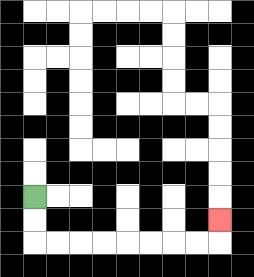{'start': '[1, 8]', 'end': '[9, 9]', 'path_directions': 'D,D,R,R,R,R,R,R,R,R,U', 'path_coordinates': '[[1, 8], [1, 9], [1, 10], [2, 10], [3, 10], [4, 10], [5, 10], [6, 10], [7, 10], [8, 10], [9, 10], [9, 9]]'}